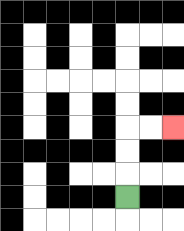{'start': '[5, 8]', 'end': '[7, 5]', 'path_directions': 'U,U,U,R,R', 'path_coordinates': '[[5, 8], [5, 7], [5, 6], [5, 5], [6, 5], [7, 5]]'}